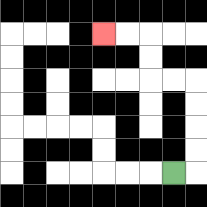{'start': '[7, 7]', 'end': '[4, 1]', 'path_directions': 'R,U,U,U,U,L,L,U,U,L,L', 'path_coordinates': '[[7, 7], [8, 7], [8, 6], [8, 5], [8, 4], [8, 3], [7, 3], [6, 3], [6, 2], [6, 1], [5, 1], [4, 1]]'}